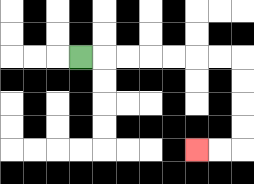{'start': '[3, 2]', 'end': '[8, 6]', 'path_directions': 'R,R,R,R,R,R,R,D,D,D,D,L,L', 'path_coordinates': '[[3, 2], [4, 2], [5, 2], [6, 2], [7, 2], [8, 2], [9, 2], [10, 2], [10, 3], [10, 4], [10, 5], [10, 6], [9, 6], [8, 6]]'}